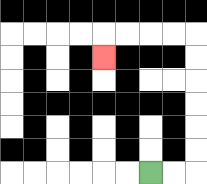{'start': '[6, 7]', 'end': '[4, 2]', 'path_directions': 'R,R,U,U,U,U,U,U,L,L,L,L,D', 'path_coordinates': '[[6, 7], [7, 7], [8, 7], [8, 6], [8, 5], [8, 4], [8, 3], [8, 2], [8, 1], [7, 1], [6, 1], [5, 1], [4, 1], [4, 2]]'}